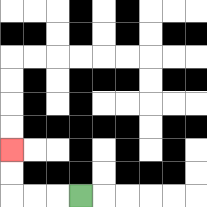{'start': '[3, 8]', 'end': '[0, 6]', 'path_directions': 'L,L,L,U,U', 'path_coordinates': '[[3, 8], [2, 8], [1, 8], [0, 8], [0, 7], [0, 6]]'}